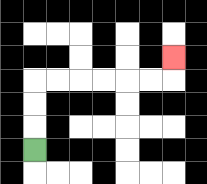{'start': '[1, 6]', 'end': '[7, 2]', 'path_directions': 'U,U,U,R,R,R,R,R,R,U', 'path_coordinates': '[[1, 6], [1, 5], [1, 4], [1, 3], [2, 3], [3, 3], [4, 3], [5, 3], [6, 3], [7, 3], [7, 2]]'}